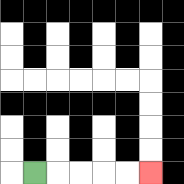{'start': '[1, 7]', 'end': '[6, 7]', 'path_directions': 'R,R,R,R,R', 'path_coordinates': '[[1, 7], [2, 7], [3, 7], [4, 7], [5, 7], [6, 7]]'}